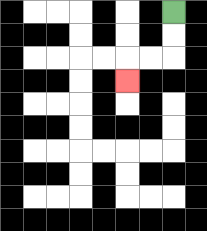{'start': '[7, 0]', 'end': '[5, 3]', 'path_directions': 'D,D,L,L,D', 'path_coordinates': '[[7, 0], [7, 1], [7, 2], [6, 2], [5, 2], [5, 3]]'}